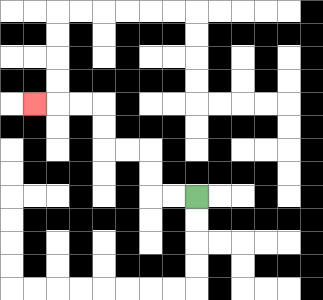{'start': '[8, 8]', 'end': '[1, 4]', 'path_directions': 'L,L,U,U,L,L,U,U,L,L,L', 'path_coordinates': '[[8, 8], [7, 8], [6, 8], [6, 7], [6, 6], [5, 6], [4, 6], [4, 5], [4, 4], [3, 4], [2, 4], [1, 4]]'}